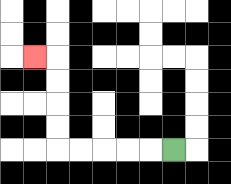{'start': '[7, 6]', 'end': '[1, 2]', 'path_directions': 'L,L,L,L,L,U,U,U,U,L', 'path_coordinates': '[[7, 6], [6, 6], [5, 6], [4, 6], [3, 6], [2, 6], [2, 5], [2, 4], [2, 3], [2, 2], [1, 2]]'}